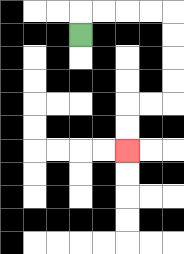{'start': '[3, 1]', 'end': '[5, 6]', 'path_directions': 'U,R,R,R,R,D,D,D,D,L,L,D,D', 'path_coordinates': '[[3, 1], [3, 0], [4, 0], [5, 0], [6, 0], [7, 0], [7, 1], [7, 2], [7, 3], [7, 4], [6, 4], [5, 4], [5, 5], [5, 6]]'}